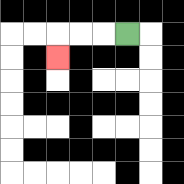{'start': '[5, 1]', 'end': '[2, 2]', 'path_directions': 'L,L,L,D', 'path_coordinates': '[[5, 1], [4, 1], [3, 1], [2, 1], [2, 2]]'}